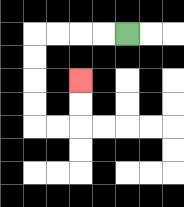{'start': '[5, 1]', 'end': '[3, 3]', 'path_directions': 'L,L,L,L,D,D,D,D,R,R,U,U', 'path_coordinates': '[[5, 1], [4, 1], [3, 1], [2, 1], [1, 1], [1, 2], [1, 3], [1, 4], [1, 5], [2, 5], [3, 5], [3, 4], [3, 3]]'}